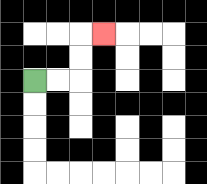{'start': '[1, 3]', 'end': '[4, 1]', 'path_directions': 'R,R,U,U,R', 'path_coordinates': '[[1, 3], [2, 3], [3, 3], [3, 2], [3, 1], [4, 1]]'}